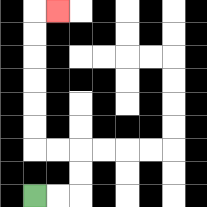{'start': '[1, 8]', 'end': '[2, 0]', 'path_directions': 'R,R,U,U,L,L,U,U,U,U,U,U,R', 'path_coordinates': '[[1, 8], [2, 8], [3, 8], [3, 7], [3, 6], [2, 6], [1, 6], [1, 5], [1, 4], [1, 3], [1, 2], [1, 1], [1, 0], [2, 0]]'}